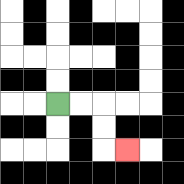{'start': '[2, 4]', 'end': '[5, 6]', 'path_directions': 'R,R,D,D,R', 'path_coordinates': '[[2, 4], [3, 4], [4, 4], [4, 5], [4, 6], [5, 6]]'}